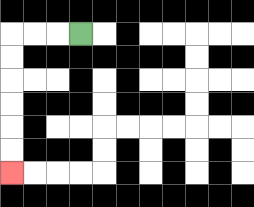{'start': '[3, 1]', 'end': '[0, 7]', 'path_directions': 'L,L,L,D,D,D,D,D,D', 'path_coordinates': '[[3, 1], [2, 1], [1, 1], [0, 1], [0, 2], [0, 3], [0, 4], [0, 5], [0, 6], [0, 7]]'}